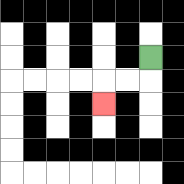{'start': '[6, 2]', 'end': '[4, 4]', 'path_directions': 'D,L,L,D', 'path_coordinates': '[[6, 2], [6, 3], [5, 3], [4, 3], [4, 4]]'}